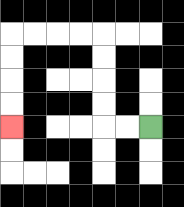{'start': '[6, 5]', 'end': '[0, 5]', 'path_directions': 'L,L,U,U,U,U,L,L,L,L,D,D,D,D', 'path_coordinates': '[[6, 5], [5, 5], [4, 5], [4, 4], [4, 3], [4, 2], [4, 1], [3, 1], [2, 1], [1, 1], [0, 1], [0, 2], [0, 3], [0, 4], [0, 5]]'}